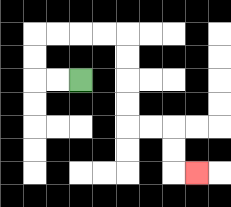{'start': '[3, 3]', 'end': '[8, 7]', 'path_directions': 'L,L,U,U,R,R,R,R,D,D,D,D,R,R,D,D,R', 'path_coordinates': '[[3, 3], [2, 3], [1, 3], [1, 2], [1, 1], [2, 1], [3, 1], [4, 1], [5, 1], [5, 2], [5, 3], [5, 4], [5, 5], [6, 5], [7, 5], [7, 6], [7, 7], [8, 7]]'}